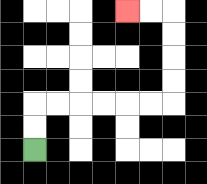{'start': '[1, 6]', 'end': '[5, 0]', 'path_directions': 'U,U,R,R,R,R,R,R,U,U,U,U,L,L', 'path_coordinates': '[[1, 6], [1, 5], [1, 4], [2, 4], [3, 4], [4, 4], [5, 4], [6, 4], [7, 4], [7, 3], [7, 2], [7, 1], [7, 0], [6, 0], [5, 0]]'}